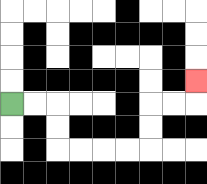{'start': '[0, 4]', 'end': '[8, 3]', 'path_directions': 'R,R,D,D,R,R,R,R,U,U,R,R,U', 'path_coordinates': '[[0, 4], [1, 4], [2, 4], [2, 5], [2, 6], [3, 6], [4, 6], [5, 6], [6, 6], [6, 5], [6, 4], [7, 4], [8, 4], [8, 3]]'}